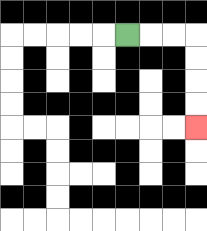{'start': '[5, 1]', 'end': '[8, 5]', 'path_directions': 'R,R,R,D,D,D,D', 'path_coordinates': '[[5, 1], [6, 1], [7, 1], [8, 1], [8, 2], [8, 3], [8, 4], [8, 5]]'}